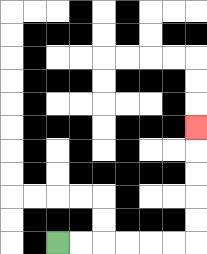{'start': '[2, 10]', 'end': '[8, 5]', 'path_directions': 'R,R,R,R,R,R,U,U,U,U,U', 'path_coordinates': '[[2, 10], [3, 10], [4, 10], [5, 10], [6, 10], [7, 10], [8, 10], [8, 9], [8, 8], [8, 7], [8, 6], [8, 5]]'}